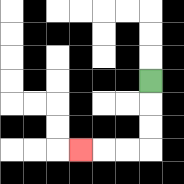{'start': '[6, 3]', 'end': '[3, 6]', 'path_directions': 'D,D,D,L,L,L', 'path_coordinates': '[[6, 3], [6, 4], [6, 5], [6, 6], [5, 6], [4, 6], [3, 6]]'}